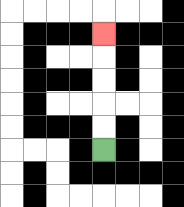{'start': '[4, 6]', 'end': '[4, 1]', 'path_directions': 'U,U,U,U,U', 'path_coordinates': '[[4, 6], [4, 5], [4, 4], [4, 3], [4, 2], [4, 1]]'}